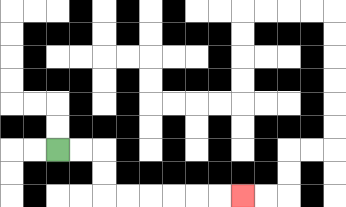{'start': '[2, 6]', 'end': '[10, 8]', 'path_directions': 'R,R,D,D,R,R,R,R,R,R', 'path_coordinates': '[[2, 6], [3, 6], [4, 6], [4, 7], [4, 8], [5, 8], [6, 8], [7, 8], [8, 8], [9, 8], [10, 8]]'}